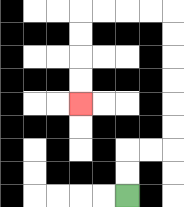{'start': '[5, 8]', 'end': '[3, 4]', 'path_directions': 'U,U,R,R,U,U,U,U,U,U,L,L,L,L,D,D,D,D', 'path_coordinates': '[[5, 8], [5, 7], [5, 6], [6, 6], [7, 6], [7, 5], [7, 4], [7, 3], [7, 2], [7, 1], [7, 0], [6, 0], [5, 0], [4, 0], [3, 0], [3, 1], [3, 2], [3, 3], [3, 4]]'}